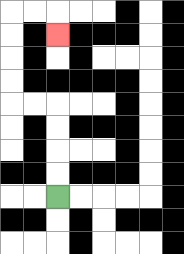{'start': '[2, 8]', 'end': '[2, 1]', 'path_directions': 'U,U,U,U,L,L,U,U,U,U,R,R,D', 'path_coordinates': '[[2, 8], [2, 7], [2, 6], [2, 5], [2, 4], [1, 4], [0, 4], [0, 3], [0, 2], [0, 1], [0, 0], [1, 0], [2, 0], [2, 1]]'}